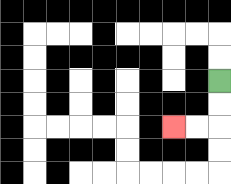{'start': '[9, 3]', 'end': '[7, 5]', 'path_directions': 'D,D,L,L', 'path_coordinates': '[[9, 3], [9, 4], [9, 5], [8, 5], [7, 5]]'}